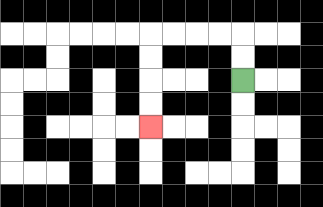{'start': '[10, 3]', 'end': '[6, 5]', 'path_directions': 'U,U,L,L,L,L,D,D,D,D', 'path_coordinates': '[[10, 3], [10, 2], [10, 1], [9, 1], [8, 1], [7, 1], [6, 1], [6, 2], [6, 3], [6, 4], [6, 5]]'}